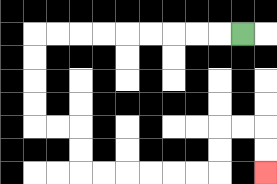{'start': '[10, 1]', 'end': '[11, 7]', 'path_directions': 'L,L,L,L,L,L,L,L,L,D,D,D,D,R,R,D,D,R,R,R,R,R,R,U,U,R,R,D,D', 'path_coordinates': '[[10, 1], [9, 1], [8, 1], [7, 1], [6, 1], [5, 1], [4, 1], [3, 1], [2, 1], [1, 1], [1, 2], [1, 3], [1, 4], [1, 5], [2, 5], [3, 5], [3, 6], [3, 7], [4, 7], [5, 7], [6, 7], [7, 7], [8, 7], [9, 7], [9, 6], [9, 5], [10, 5], [11, 5], [11, 6], [11, 7]]'}